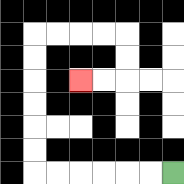{'start': '[7, 7]', 'end': '[3, 3]', 'path_directions': 'L,L,L,L,L,L,U,U,U,U,U,U,R,R,R,R,D,D,L,L', 'path_coordinates': '[[7, 7], [6, 7], [5, 7], [4, 7], [3, 7], [2, 7], [1, 7], [1, 6], [1, 5], [1, 4], [1, 3], [1, 2], [1, 1], [2, 1], [3, 1], [4, 1], [5, 1], [5, 2], [5, 3], [4, 3], [3, 3]]'}